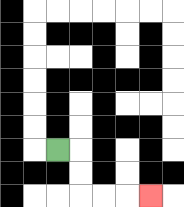{'start': '[2, 6]', 'end': '[6, 8]', 'path_directions': 'R,D,D,R,R,R', 'path_coordinates': '[[2, 6], [3, 6], [3, 7], [3, 8], [4, 8], [5, 8], [6, 8]]'}